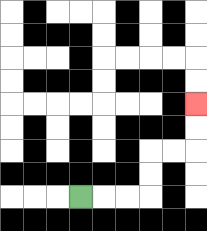{'start': '[3, 8]', 'end': '[8, 4]', 'path_directions': 'R,R,R,U,U,R,R,U,U', 'path_coordinates': '[[3, 8], [4, 8], [5, 8], [6, 8], [6, 7], [6, 6], [7, 6], [8, 6], [8, 5], [8, 4]]'}